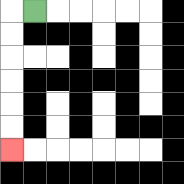{'start': '[1, 0]', 'end': '[0, 6]', 'path_directions': 'L,D,D,D,D,D,D', 'path_coordinates': '[[1, 0], [0, 0], [0, 1], [0, 2], [0, 3], [0, 4], [0, 5], [0, 6]]'}